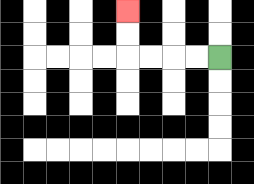{'start': '[9, 2]', 'end': '[5, 0]', 'path_directions': 'L,L,L,L,U,U', 'path_coordinates': '[[9, 2], [8, 2], [7, 2], [6, 2], [5, 2], [5, 1], [5, 0]]'}